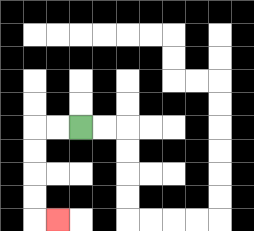{'start': '[3, 5]', 'end': '[2, 9]', 'path_directions': 'L,L,D,D,D,D,R', 'path_coordinates': '[[3, 5], [2, 5], [1, 5], [1, 6], [1, 7], [1, 8], [1, 9], [2, 9]]'}